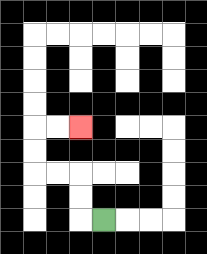{'start': '[4, 9]', 'end': '[3, 5]', 'path_directions': 'L,U,U,L,L,U,U,R,R', 'path_coordinates': '[[4, 9], [3, 9], [3, 8], [3, 7], [2, 7], [1, 7], [1, 6], [1, 5], [2, 5], [3, 5]]'}